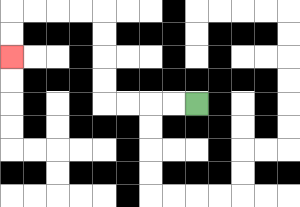{'start': '[8, 4]', 'end': '[0, 2]', 'path_directions': 'L,L,L,L,U,U,U,U,L,L,L,L,D,D', 'path_coordinates': '[[8, 4], [7, 4], [6, 4], [5, 4], [4, 4], [4, 3], [4, 2], [4, 1], [4, 0], [3, 0], [2, 0], [1, 0], [0, 0], [0, 1], [0, 2]]'}